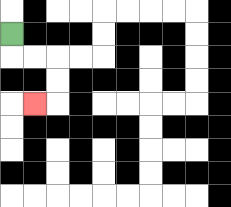{'start': '[0, 1]', 'end': '[1, 4]', 'path_directions': 'D,R,R,D,D,L', 'path_coordinates': '[[0, 1], [0, 2], [1, 2], [2, 2], [2, 3], [2, 4], [1, 4]]'}